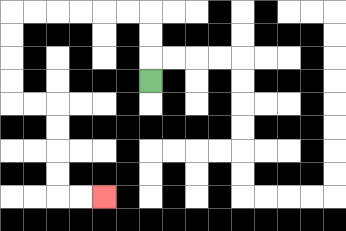{'start': '[6, 3]', 'end': '[4, 8]', 'path_directions': 'U,U,U,L,L,L,L,L,L,D,D,D,D,R,R,D,D,D,D,R,R', 'path_coordinates': '[[6, 3], [6, 2], [6, 1], [6, 0], [5, 0], [4, 0], [3, 0], [2, 0], [1, 0], [0, 0], [0, 1], [0, 2], [0, 3], [0, 4], [1, 4], [2, 4], [2, 5], [2, 6], [2, 7], [2, 8], [3, 8], [4, 8]]'}